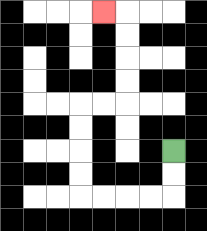{'start': '[7, 6]', 'end': '[4, 0]', 'path_directions': 'D,D,L,L,L,L,U,U,U,U,R,R,U,U,U,U,L', 'path_coordinates': '[[7, 6], [7, 7], [7, 8], [6, 8], [5, 8], [4, 8], [3, 8], [3, 7], [3, 6], [3, 5], [3, 4], [4, 4], [5, 4], [5, 3], [5, 2], [5, 1], [5, 0], [4, 0]]'}